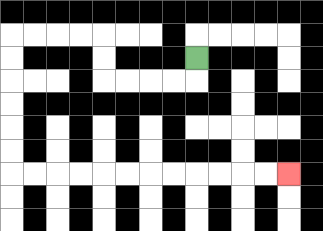{'start': '[8, 2]', 'end': '[12, 7]', 'path_directions': 'D,L,L,L,L,U,U,L,L,L,L,D,D,D,D,D,D,R,R,R,R,R,R,R,R,R,R,R,R', 'path_coordinates': '[[8, 2], [8, 3], [7, 3], [6, 3], [5, 3], [4, 3], [4, 2], [4, 1], [3, 1], [2, 1], [1, 1], [0, 1], [0, 2], [0, 3], [0, 4], [0, 5], [0, 6], [0, 7], [1, 7], [2, 7], [3, 7], [4, 7], [5, 7], [6, 7], [7, 7], [8, 7], [9, 7], [10, 7], [11, 7], [12, 7]]'}